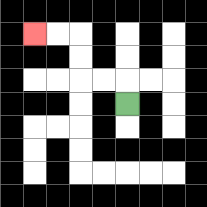{'start': '[5, 4]', 'end': '[1, 1]', 'path_directions': 'U,L,L,U,U,L,L', 'path_coordinates': '[[5, 4], [5, 3], [4, 3], [3, 3], [3, 2], [3, 1], [2, 1], [1, 1]]'}